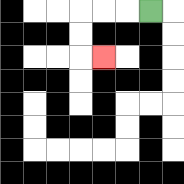{'start': '[6, 0]', 'end': '[4, 2]', 'path_directions': 'L,L,L,D,D,R', 'path_coordinates': '[[6, 0], [5, 0], [4, 0], [3, 0], [3, 1], [3, 2], [4, 2]]'}